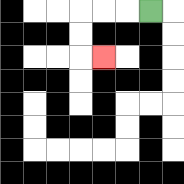{'start': '[6, 0]', 'end': '[4, 2]', 'path_directions': 'L,L,L,D,D,R', 'path_coordinates': '[[6, 0], [5, 0], [4, 0], [3, 0], [3, 1], [3, 2], [4, 2]]'}